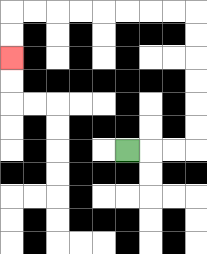{'start': '[5, 6]', 'end': '[0, 2]', 'path_directions': 'R,R,R,U,U,U,U,U,U,L,L,L,L,L,L,L,L,D,D', 'path_coordinates': '[[5, 6], [6, 6], [7, 6], [8, 6], [8, 5], [8, 4], [8, 3], [8, 2], [8, 1], [8, 0], [7, 0], [6, 0], [5, 0], [4, 0], [3, 0], [2, 0], [1, 0], [0, 0], [0, 1], [0, 2]]'}